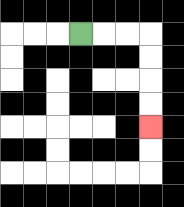{'start': '[3, 1]', 'end': '[6, 5]', 'path_directions': 'R,R,R,D,D,D,D', 'path_coordinates': '[[3, 1], [4, 1], [5, 1], [6, 1], [6, 2], [6, 3], [6, 4], [6, 5]]'}